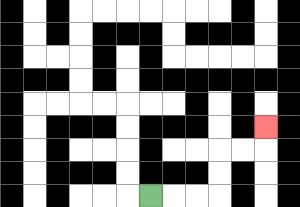{'start': '[6, 8]', 'end': '[11, 5]', 'path_directions': 'R,R,R,U,U,R,R,U', 'path_coordinates': '[[6, 8], [7, 8], [8, 8], [9, 8], [9, 7], [9, 6], [10, 6], [11, 6], [11, 5]]'}